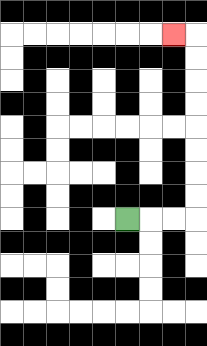{'start': '[5, 9]', 'end': '[7, 1]', 'path_directions': 'R,R,R,U,U,U,U,U,U,U,U,L', 'path_coordinates': '[[5, 9], [6, 9], [7, 9], [8, 9], [8, 8], [8, 7], [8, 6], [8, 5], [8, 4], [8, 3], [8, 2], [8, 1], [7, 1]]'}